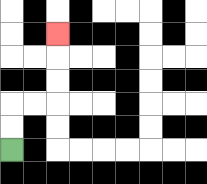{'start': '[0, 6]', 'end': '[2, 1]', 'path_directions': 'U,U,R,R,U,U,U', 'path_coordinates': '[[0, 6], [0, 5], [0, 4], [1, 4], [2, 4], [2, 3], [2, 2], [2, 1]]'}